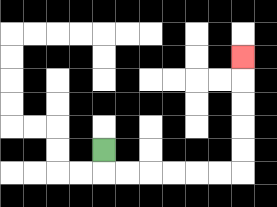{'start': '[4, 6]', 'end': '[10, 2]', 'path_directions': 'D,R,R,R,R,R,R,U,U,U,U,U', 'path_coordinates': '[[4, 6], [4, 7], [5, 7], [6, 7], [7, 7], [8, 7], [9, 7], [10, 7], [10, 6], [10, 5], [10, 4], [10, 3], [10, 2]]'}